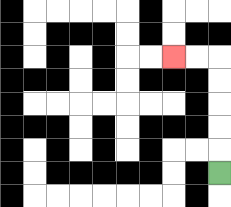{'start': '[9, 7]', 'end': '[7, 2]', 'path_directions': 'U,U,U,U,U,L,L', 'path_coordinates': '[[9, 7], [9, 6], [9, 5], [9, 4], [9, 3], [9, 2], [8, 2], [7, 2]]'}